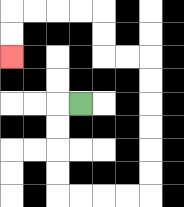{'start': '[3, 4]', 'end': '[0, 2]', 'path_directions': 'L,D,D,D,D,R,R,R,R,U,U,U,U,U,U,L,L,U,U,L,L,L,L,D,D', 'path_coordinates': '[[3, 4], [2, 4], [2, 5], [2, 6], [2, 7], [2, 8], [3, 8], [4, 8], [5, 8], [6, 8], [6, 7], [6, 6], [6, 5], [6, 4], [6, 3], [6, 2], [5, 2], [4, 2], [4, 1], [4, 0], [3, 0], [2, 0], [1, 0], [0, 0], [0, 1], [0, 2]]'}